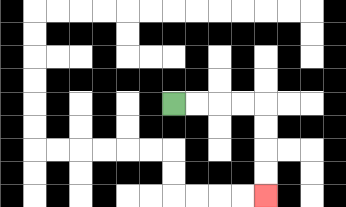{'start': '[7, 4]', 'end': '[11, 8]', 'path_directions': 'R,R,R,R,D,D,D,D', 'path_coordinates': '[[7, 4], [8, 4], [9, 4], [10, 4], [11, 4], [11, 5], [11, 6], [11, 7], [11, 8]]'}